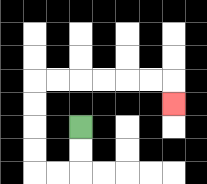{'start': '[3, 5]', 'end': '[7, 4]', 'path_directions': 'D,D,L,L,U,U,U,U,R,R,R,R,R,R,D', 'path_coordinates': '[[3, 5], [3, 6], [3, 7], [2, 7], [1, 7], [1, 6], [1, 5], [1, 4], [1, 3], [2, 3], [3, 3], [4, 3], [5, 3], [6, 3], [7, 3], [7, 4]]'}